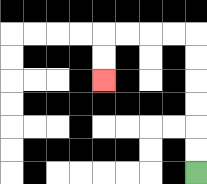{'start': '[8, 7]', 'end': '[4, 3]', 'path_directions': 'U,U,U,U,U,U,L,L,L,L,D,D', 'path_coordinates': '[[8, 7], [8, 6], [8, 5], [8, 4], [8, 3], [8, 2], [8, 1], [7, 1], [6, 1], [5, 1], [4, 1], [4, 2], [4, 3]]'}